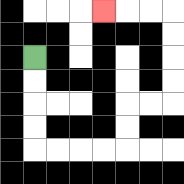{'start': '[1, 2]', 'end': '[4, 0]', 'path_directions': 'D,D,D,D,R,R,R,R,U,U,R,R,U,U,U,U,L,L,L', 'path_coordinates': '[[1, 2], [1, 3], [1, 4], [1, 5], [1, 6], [2, 6], [3, 6], [4, 6], [5, 6], [5, 5], [5, 4], [6, 4], [7, 4], [7, 3], [7, 2], [7, 1], [7, 0], [6, 0], [5, 0], [4, 0]]'}